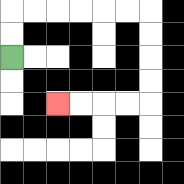{'start': '[0, 2]', 'end': '[2, 4]', 'path_directions': 'U,U,R,R,R,R,R,R,D,D,D,D,L,L,L,L', 'path_coordinates': '[[0, 2], [0, 1], [0, 0], [1, 0], [2, 0], [3, 0], [4, 0], [5, 0], [6, 0], [6, 1], [6, 2], [6, 3], [6, 4], [5, 4], [4, 4], [3, 4], [2, 4]]'}